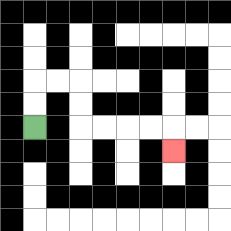{'start': '[1, 5]', 'end': '[7, 6]', 'path_directions': 'U,U,R,R,D,D,R,R,R,R,D', 'path_coordinates': '[[1, 5], [1, 4], [1, 3], [2, 3], [3, 3], [3, 4], [3, 5], [4, 5], [5, 5], [6, 5], [7, 5], [7, 6]]'}